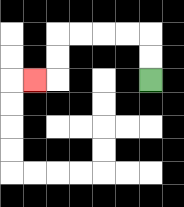{'start': '[6, 3]', 'end': '[1, 3]', 'path_directions': 'U,U,L,L,L,L,D,D,L', 'path_coordinates': '[[6, 3], [6, 2], [6, 1], [5, 1], [4, 1], [3, 1], [2, 1], [2, 2], [2, 3], [1, 3]]'}